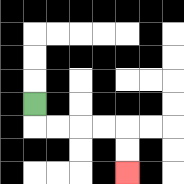{'start': '[1, 4]', 'end': '[5, 7]', 'path_directions': 'D,R,R,R,R,D,D', 'path_coordinates': '[[1, 4], [1, 5], [2, 5], [3, 5], [4, 5], [5, 5], [5, 6], [5, 7]]'}